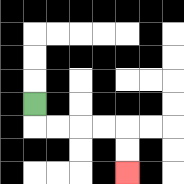{'start': '[1, 4]', 'end': '[5, 7]', 'path_directions': 'D,R,R,R,R,D,D', 'path_coordinates': '[[1, 4], [1, 5], [2, 5], [3, 5], [4, 5], [5, 5], [5, 6], [5, 7]]'}